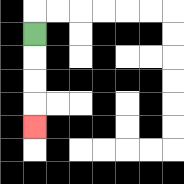{'start': '[1, 1]', 'end': '[1, 5]', 'path_directions': 'D,D,D,D', 'path_coordinates': '[[1, 1], [1, 2], [1, 3], [1, 4], [1, 5]]'}